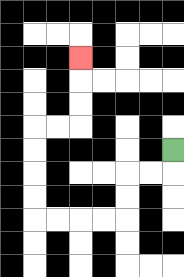{'start': '[7, 6]', 'end': '[3, 2]', 'path_directions': 'D,L,L,D,D,L,L,L,L,U,U,U,U,R,R,U,U,U', 'path_coordinates': '[[7, 6], [7, 7], [6, 7], [5, 7], [5, 8], [5, 9], [4, 9], [3, 9], [2, 9], [1, 9], [1, 8], [1, 7], [1, 6], [1, 5], [2, 5], [3, 5], [3, 4], [3, 3], [3, 2]]'}